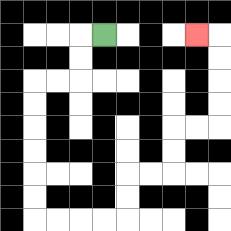{'start': '[4, 1]', 'end': '[8, 1]', 'path_directions': 'L,D,D,L,L,D,D,D,D,D,D,R,R,R,R,U,U,R,R,U,U,R,R,U,U,U,U,L', 'path_coordinates': '[[4, 1], [3, 1], [3, 2], [3, 3], [2, 3], [1, 3], [1, 4], [1, 5], [1, 6], [1, 7], [1, 8], [1, 9], [2, 9], [3, 9], [4, 9], [5, 9], [5, 8], [5, 7], [6, 7], [7, 7], [7, 6], [7, 5], [8, 5], [9, 5], [9, 4], [9, 3], [9, 2], [9, 1], [8, 1]]'}